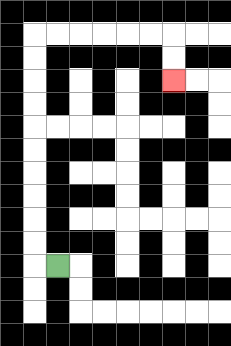{'start': '[2, 11]', 'end': '[7, 3]', 'path_directions': 'L,U,U,U,U,U,U,U,U,U,U,R,R,R,R,R,R,D,D', 'path_coordinates': '[[2, 11], [1, 11], [1, 10], [1, 9], [1, 8], [1, 7], [1, 6], [1, 5], [1, 4], [1, 3], [1, 2], [1, 1], [2, 1], [3, 1], [4, 1], [5, 1], [6, 1], [7, 1], [7, 2], [7, 3]]'}